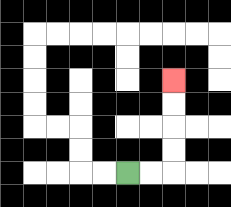{'start': '[5, 7]', 'end': '[7, 3]', 'path_directions': 'R,R,U,U,U,U', 'path_coordinates': '[[5, 7], [6, 7], [7, 7], [7, 6], [7, 5], [7, 4], [7, 3]]'}